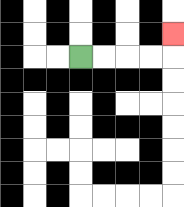{'start': '[3, 2]', 'end': '[7, 1]', 'path_directions': 'R,R,R,R,U', 'path_coordinates': '[[3, 2], [4, 2], [5, 2], [6, 2], [7, 2], [7, 1]]'}